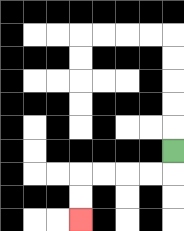{'start': '[7, 6]', 'end': '[3, 9]', 'path_directions': 'D,L,L,L,L,D,D', 'path_coordinates': '[[7, 6], [7, 7], [6, 7], [5, 7], [4, 7], [3, 7], [3, 8], [3, 9]]'}